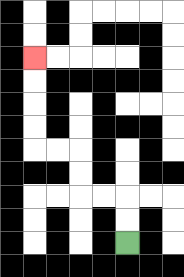{'start': '[5, 10]', 'end': '[1, 2]', 'path_directions': 'U,U,L,L,U,U,L,L,U,U,U,U', 'path_coordinates': '[[5, 10], [5, 9], [5, 8], [4, 8], [3, 8], [3, 7], [3, 6], [2, 6], [1, 6], [1, 5], [1, 4], [1, 3], [1, 2]]'}